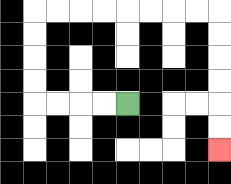{'start': '[5, 4]', 'end': '[9, 6]', 'path_directions': 'L,L,L,L,U,U,U,U,R,R,R,R,R,R,R,R,D,D,D,D,D,D', 'path_coordinates': '[[5, 4], [4, 4], [3, 4], [2, 4], [1, 4], [1, 3], [1, 2], [1, 1], [1, 0], [2, 0], [3, 0], [4, 0], [5, 0], [6, 0], [7, 0], [8, 0], [9, 0], [9, 1], [9, 2], [9, 3], [9, 4], [9, 5], [9, 6]]'}